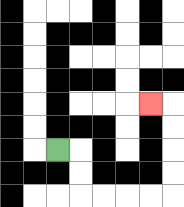{'start': '[2, 6]', 'end': '[6, 4]', 'path_directions': 'R,D,D,R,R,R,R,U,U,U,U,L', 'path_coordinates': '[[2, 6], [3, 6], [3, 7], [3, 8], [4, 8], [5, 8], [6, 8], [7, 8], [7, 7], [7, 6], [7, 5], [7, 4], [6, 4]]'}